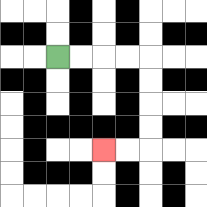{'start': '[2, 2]', 'end': '[4, 6]', 'path_directions': 'R,R,R,R,D,D,D,D,L,L', 'path_coordinates': '[[2, 2], [3, 2], [4, 2], [5, 2], [6, 2], [6, 3], [6, 4], [6, 5], [6, 6], [5, 6], [4, 6]]'}